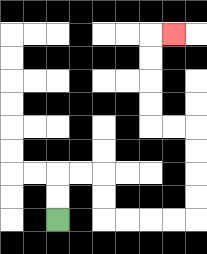{'start': '[2, 9]', 'end': '[7, 1]', 'path_directions': 'U,U,R,R,D,D,R,R,R,R,U,U,U,U,L,L,U,U,U,U,R', 'path_coordinates': '[[2, 9], [2, 8], [2, 7], [3, 7], [4, 7], [4, 8], [4, 9], [5, 9], [6, 9], [7, 9], [8, 9], [8, 8], [8, 7], [8, 6], [8, 5], [7, 5], [6, 5], [6, 4], [6, 3], [6, 2], [6, 1], [7, 1]]'}